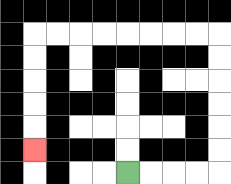{'start': '[5, 7]', 'end': '[1, 6]', 'path_directions': 'R,R,R,R,U,U,U,U,U,U,L,L,L,L,L,L,L,L,D,D,D,D,D', 'path_coordinates': '[[5, 7], [6, 7], [7, 7], [8, 7], [9, 7], [9, 6], [9, 5], [9, 4], [9, 3], [9, 2], [9, 1], [8, 1], [7, 1], [6, 1], [5, 1], [4, 1], [3, 1], [2, 1], [1, 1], [1, 2], [1, 3], [1, 4], [1, 5], [1, 6]]'}